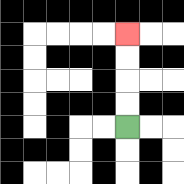{'start': '[5, 5]', 'end': '[5, 1]', 'path_directions': 'U,U,U,U', 'path_coordinates': '[[5, 5], [5, 4], [5, 3], [5, 2], [5, 1]]'}